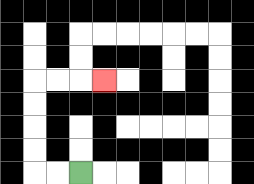{'start': '[3, 7]', 'end': '[4, 3]', 'path_directions': 'L,L,U,U,U,U,R,R,R', 'path_coordinates': '[[3, 7], [2, 7], [1, 7], [1, 6], [1, 5], [1, 4], [1, 3], [2, 3], [3, 3], [4, 3]]'}